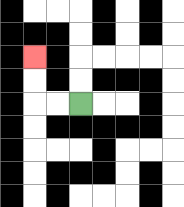{'start': '[3, 4]', 'end': '[1, 2]', 'path_directions': 'L,L,U,U', 'path_coordinates': '[[3, 4], [2, 4], [1, 4], [1, 3], [1, 2]]'}